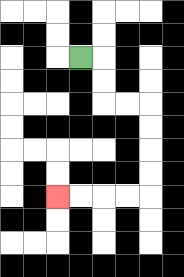{'start': '[3, 2]', 'end': '[2, 8]', 'path_directions': 'R,D,D,R,R,D,D,D,D,L,L,L,L', 'path_coordinates': '[[3, 2], [4, 2], [4, 3], [4, 4], [5, 4], [6, 4], [6, 5], [6, 6], [6, 7], [6, 8], [5, 8], [4, 8], [3, 8], [2, 8]]'}